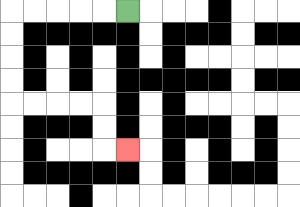{'start': '[5, 0]', 'end': '[5, 6]', 'path_directions': 'L,L,L,L,L,D,D,D,D,R,R,R,R,D,D,R', 'path_coordinates': '[[5, 0], [4, 0], [3, 0], [2, 0], [1, 0], [0, 0], [0, 1], [0, 2], [0, 3], [0, 4], [1, 4], [2, 4], [3, 4], [4, 4], [4, 5], [4, 6], [5, 6]]'}